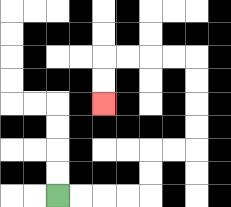{'start': '[2, 8]', 'end': '[4, 4]', 'path_directions': 'R,R,R,R,U,U,R,R,U,U,U,U,L,L,L,L,D,D', 'path_coordinates': '[[2, 8], [3, 8], [4, 8], [5, 8], [6, 8], [6, 7], [6, 6], [7, 6], [8, 6], [8, 5], [8, 4], [8, 3], [8, 2], [7, 2], [6, 2], [5, 2], [4, 2], [4, 3], [4, 4]]'}